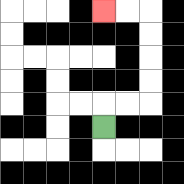{'start': '[4, 5]', 'end': '[4, 0]', 'path_directions': 'U,R,R,U,U,U,U,L,L', 'path_coordinates': '[[4, 5], [4, 4], [5, 4], [6, 4], [6, 3], [6, 2], [6, 1], [6, 0], [5, 0], [4, 0]]'}